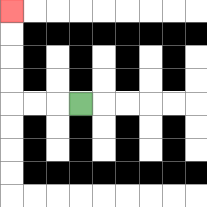{'start': '[3, 4]', 'end': '[0, 0]', 'path_directions': 'L,L,L,U,U,U,U', 'path_coordinates': '[[3, 4], [2, 4], [1, 4], [0, 4], [0, 3], [0, 2], [0, 1], [0, 0]]'}